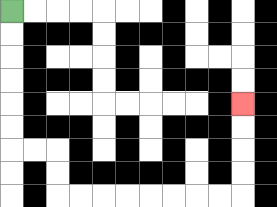{'start': '[0, 0]', 'end': '[10, 4]', 'path_directions': 'D,D,D,D,D,D,R,R,D,D,R,R,R,R,R,R,R,R,U,U,U,U', 'path_coordinates': '[[0, 0], [0, 1], [0, 2], [0, 3], [0, 4], [0, 5], [0, 6], [1, 6], [2, 6], [2, 7], [2, 8], [3, 8], [4, 8], [5, 8], [6, 8], [7, 8], [8, 8], [9, 8], [10, 8], [10, 7], [10, 6], [10, 5], [10, 4]]'}